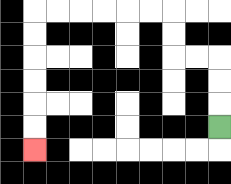{'start': '[9, 5]', 'end': '[1, 6]', 'path_directions': 'U,U,U,L,L,U,U,L,L,L,L,L,L,D,D,D,D,D,D', 'path_coordinates': '[[9, 5], [9, 4], [9, 3], [9, 2], [8, 2], [7, 2], [7, 1], [7, 0], [6, 0], [5, 0], [4, 0], [3, 0], [2, 0], [1, 0], [1, 1], [1, 2], [1, 3], [1, 4], [1, 5], [1, 6]]'}